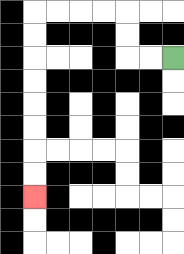{'start': '[7, 2]', 'end': '[1, 8]', 'path_directions': 'L,L,U,U,L,L,L,L,D,D,D,D,D,D,D,D', 'path_coordinates': '[[7, 2], [6, 2], [5, 2], [5, 1], [5, 0], [4, 0], [3, 0], [2, 0], [1, 0], [1, 1], [1, 2], [1, 3], [1, 4], [1, 5], [1, 6], [1, 7], [1, 8]]'}